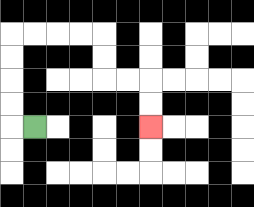{'start': '[1, 5]', 'end': '[6, 5]', 'path_directions': 'L,U,U,U,U,R,R,R,R,D,D,R,R,D,D', 'path_coordinates': '[[1, 5], [0, 5], [0, 4], [0, 3], [0, 2], [0, 1], [1, 1], [2, 1], [3, 1], [4, 1], [4, 2], [4, 3], [5, 3], [6, 3], [6, 4], [6, 5]]'}